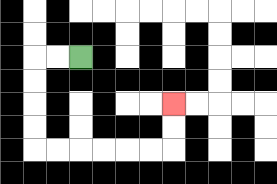{'start': '[3, 2]', 'end': '[7, 4]', 'path_directions': 'L,L,D,D,D,D,R,R,R,R,R,R,U,U', 'path_coordinates': '[[3, 2], [2, 2], [1, 2], [1, 3], [1, 4], [1, 5], [1, 6], [2, 6], [3, 6], [4, 6], [5, 6], [6, 6], [7, 6], [7, 5], [7, 4]]'}